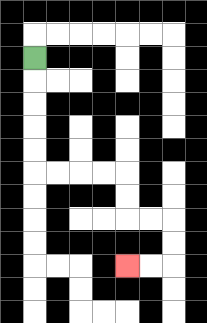{'start': '[1, 2]', 'end': '[5, 11]', 'path_directions': 'D,D,D,D,D,R,R,R,R,D,D,R,R,D,D,L,L', 'path_coordinates': '[[1, 2], [1, 3], [1, 4], [1, 5], [1, 6], [1, 7], [2, 7], [3, 7], [4, 7], [5, 7], [5, 8], [5, 9], [6, 9], [7, 9], [7, 10], [7, 11], [6, 11], [5, 11]]'}